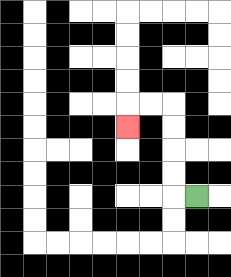{'start': '[8, 8]', 'end': '[5, 5]', 'path_directions': 'L,U,U,U,U,L,L,D', 'path_coordinates': '[[8, 8], [7, 8], [7, 7], [7, 6], [7, 5], [7, 4], [6, 4], [5, 4], [5, 5]]'}